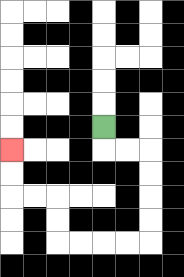{'start': '[4, 5]', 'end': '[0, 6]', 'path_directions': 'D,R,R,D,D,D,D,L,L,L,L,U,U,L,L,U,U', 'path_coordinates': '[[4, 5], [4, 6], [5, 6], [6, 6], [6, 7], [6, 8], [6, 9], [6, 10], [5, 10], [4, 10], [3, 10], [2, 10], [2, 9], [2, 8], [1, 8], [0, 8], [0, 7], [0, 6]]'}